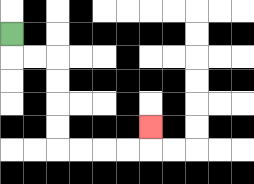{'start': '[0, 1]', 'end': '[6, 5]', 'path_directions': 'D,R,R,D,D,D,D,R,R,R,R,U', 'path_coordinates': '[[0, 1], [0, 2], [1, 2], [2, 2], [2, 3], [2, 4], [2, 5], [2, 6], [3, 6], [4, 6], [5, 6], [6, 6], [6, 5]]'}